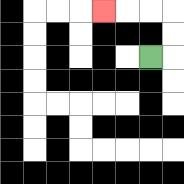{'start': '[6, 2]', 'end': '[4, 0]', 'path_directions': 'R,U,U,L,L,L', 'path_coordinates': '[[6, 2], [7, 2], [7, 1], [7, 0], [6, 0], [5, 0], [4, 0]]'}